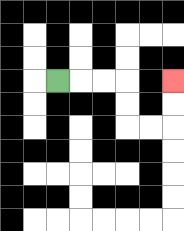{'start': '[2, 3]', 'end': '[7, 3]', 'path_directions': 'R,R,R,D,D,R,R,U,U', 'path_coordinates': '[[2, 3], [3, 3], [4, 3], [5, 3], [5, 4], [5, 5], [6, 5], [7, 5], [7, 4], [7, 3]]'}